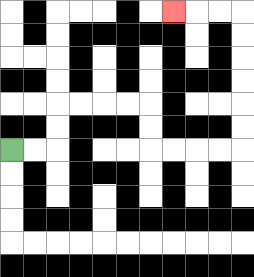{'start': '[0, 6]', 'end': '[7, 0]', 'path_directions': 'R,R,U,U,R,R,R,R,D,D,R,R,R,R,U,U,U,U,U,U,L,L,L', 'path_coordinates': '[[0, 6], [1, 6], [2, 6], [2, 5], [2, 4], [3, 4], [4, 4], [5, 4], [6, 4], [6, 5], [6, 6], [7, 6], [8, 6], [9, 6], [10, 6], [10, 5], [10, 4], [10, 3], [10, 2], [10, 1], [10, 0], [9, 0], [8, 0], [7, 0]]'}